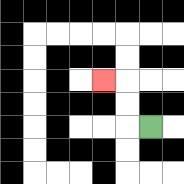{'start': '[6, 5]', 'end': '[4, 3]', 'path_directions': 'L,U,U,L', 'path_coordinates': '[[6, 5], [5, 5], [5, 4], [5, 3], [4, 3]]'}